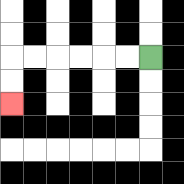{'start': '[6, 2]', 'end': '[0, 4]', 'path_directions': 'L,L,L,L,L,L,D,D', 'path_coordinates': '[[6, 2], [5, 2], [4, 2], [3, 2], [2, 2], [1, 2], [0, 2], [0, 3], [0, 4]]'}